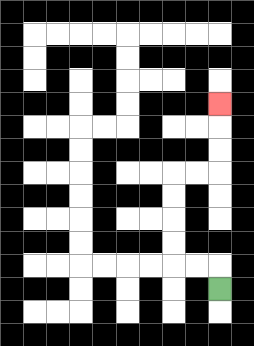{'start': '[9, 12]', 'end': '[9, 4]', 'path_directions': 'U,L,L,U,U,U,U,R,R,U,U,U', 'path_coordinates': '[[9, 12], [9, 11], [8, 11], [7, 11], [7, 10], [7, 9], [7, 8], [7, 7], [8, 7], [9, 7], [9, 6], [9, 5], [9, 4]]'}